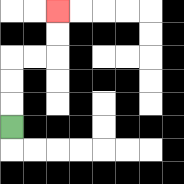{'start': '[0, 5]', 'end': '[2, 0]', 'path_directions': 'U,U,U,R,R,U,U', 'path_coordinates': '[[0, 5], [0, 4], [0, 3], [0, 2], [1, 2], [2, 2], [2, 1], [2, 0]]'}